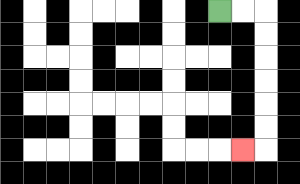{'start': '[9, 0]', 'end': '[10, 6]', 'path_directions': 'R,R,D,D,D,D,D,D,L', 'path_coordinates': '[[9, 0], [10, 0], [11, 0], [11, 1], [11, 2], [11, 3], [11, 4], [11, 5], [11, 6], [10, 6]]'}